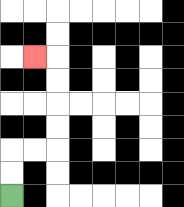{'start': '[0, 8]', 'end': '[1, 2]', 'path_directions': 'U,U,R,R,U,U,U,U,L', 'path_coordinates': '[[0, 8], [0, 7], [0, 6], [1, 6], [2, 6], [2, 5], [2, 4], [2, 3], [2, 2], [1, 2]]'}